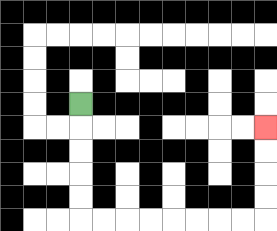{'start': '[3, 4]', 'end': '[11, 5]', 'path_directions': 'D,D,D,D,D,R,R,R,R,R,R,R,R,U,U,U,U', 'path_coordinates': '[[3, 4], [3, 5], [3, 6], [3, 7], [3, 8], [3, 9], [4, 9], [5, 9], [6, 9], [7, 9], [8, 9], [9, 9], [10, 9], [11, 9], [11, 8], [11, 7], [11, 6], [11, 5]]'}